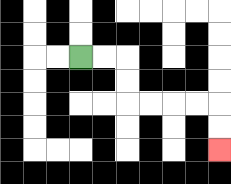{'start': '[3, 2]', 'end': '[9, 6]', 'path_directions': 'R,R,D,D,R,R,R,R,D,D', 'path_coordinates': '[[3, 2], [4, 2], [5, 2], [5, 3], [5, 4], [6, 4], [7, 4], [8, 4], [9, 4], [9, 5], [9, 6]]'}